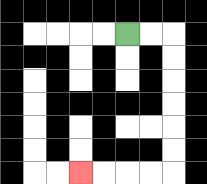{'start': '[5, 1]', 'end': '[3, 7]', 'path_directions': 'R,R,D,D,D,D,D,D,L,L,L,L', 'path_coordinates': '[[5, 1], [6, 1], [7, 1], [7, 2], [7, 3], [7, 4], [7, 5], [7, 6], [7, 7], [6, 7], [5, 7], [4, 7], [3, 7]]'}